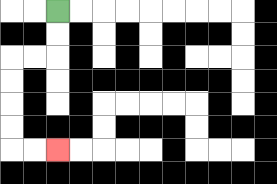{'start': '[2, 0]', 'end': '[2, 6]', 'path_directions': 'D,D,L,L,D,D,D,D,R,R', 'path_coordinates': '[[2, 0], [2, 1], [2, 2], [1, 2], [0, 2], [0, 3], [0, 4], [0, 5], [0, 6], [1, 6], [2, 6]]'}